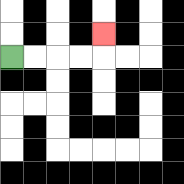{'start': '[0, 2]', 'end': '[4, 1]', 'path_directions': 'R,R,R,R,U', 'path_coordinates': '[[0, 2], [1, 2], [2, 2], [3, 2], [4, 2], [4, 1]]'}